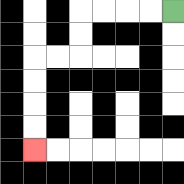{'start': '[7, 0]', 'end': '[1, 6]', 'path_directions': 'L,L,L,L,D,D,L,L,D,D,D,D', 'path_coordinates': '[[7, 0], [6, 0], [5, 0], [4, 0], [3, 0], [3, 1], [3, 2], [2, 2], [1, 2], [1, 3], [1, 4], [1, 5], [1, 6]]'}